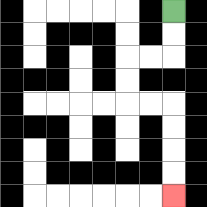{'start': '[7, 0]', 'end': '[7, 8]', 'path_directions': 'D,D,L,L,D,D,R,R,D,D,D,D', 'path_coordinates': '[[7, 0], [7, 1], [7, 2], [6, 2], [5, 2], [5, 3], [5, 4], [6, 4], [7, 4], [7, 5], [7, 6], [7, 7], [7, 8]]'}